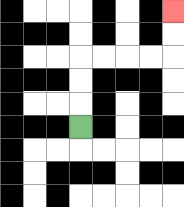{'start': '[3, 5]', 'end': '[7, 0]', 'path_directions': 'U,U,U,R,R,R,R,U,U', 'path_coordinates': '[[3, 5], [3, 4], [3, 3], [3, 2], [4, 2], [5, 2], [6, 2], [7, 2], [7, 1], [7, 0]]'}